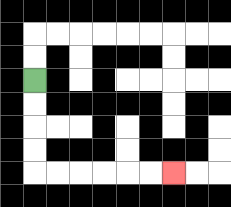{'start': '[1, 3]', 'end': '[7, 7]', 'path_directions': 'D,D,D,D,R,R,R,R,R,R', 'path_coordinates': '[[1, 3], [1, 4], [1, 5], [1, 6], [1, 7], [2, 7], [3, 7], [4, 7], [5, 7], [6, 7], [7, 7]]'}